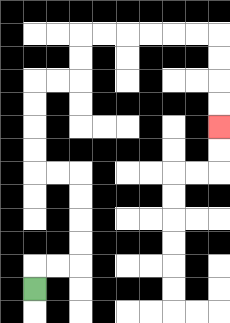{'start': '[1, 12]', 'end': '[9, 5]', 'path_directions': 'U,R,R,U,U,U,U,L,L,U,U,U,U,R,R,U,U,R,R,R,R,R,R,D,D,D,D', 'path_coordinates': '[[1, 12], [1, 11], [2, 11], [3, 11], [3, 10], [3, 9], [3, 8], [3, 7], [2, 7], [1, 7], [1, 6], [1, 5], [1, 4], [1, 3], [2, 3], [3, 3], [3, 2], [3, 1], [4, 1], [5, 1], [6, 1], [7, 1], [8, 1], [9, 1], [9, 2], [9, 3], [9, 4], [9, 5]]'}